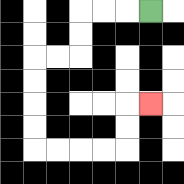{'start': '[6, 0]', 'end': '[6, 4]', 'path_directions': 'L,L,L,D,D,L,L,D,D,D,D,R,R,R,R,U,U,R', 'path_coordinates': '[[6, 0], [5, 0], [4, 0], [3, 0], [3, 1], [3, 2], [2, 2], [1, 2], [1, 3], [1, 4], [1, 5], [1, 6], [2, 6], [3, 6], [4, 6], [5, 6], [5, 5], [5, 4], [6, 4]]'}